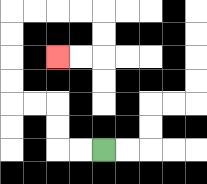{'start': '[4, 6]', 'end': '[2, 2]', 'path_directions': 'L,L,U,U,L,L,U,U,U,U,R,R,R,R,D,D,L,L', 'path_coordinates': '[[4, 6], [3, 6], [2, 6], [2, 5], [2, 4], [1, 4], [0, 4], [0, 3], [0, 2], [0, 1], [0, 0], [1, 0], [2, 0], [3, 0], [4, 0], [4, 1], [4, 2], [3, 2], [2, 2]]'}